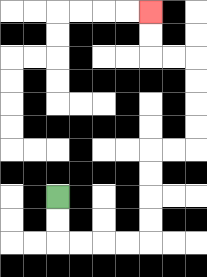{'start': '[2, 8]', 'end': '[6, 0]', 'path_directions': 'D,D,R,R,R,R,U,U,U,U,R,R,U,U,U,U,L,L,U,U', 'path_coordinates': '[[2, 8], [2, 9], [2, 10], [3, 10], [4, 10], [5, 10], [6, 10], [6, 9], [6, 8], [6, 7], [6, 6], [7, 6], [8, 6], [8, 5], [8, 4], [8, 3], [8, 2], [7, 2], [6, 2], [6, 1], [6, 0]]'}